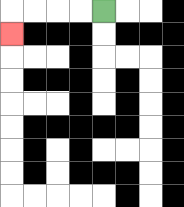{'start': '[4, 0]', 'end': '[0, 1]', 'path_directions': 'L,L,L,L,D', 'path_coordinates': '[[4, 0], [3, 0], [2, 0], [1, 0], [0, 0], [0, 1]]'}